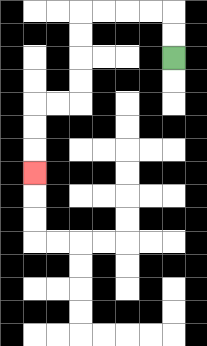{'start': '[7, 2]', 'end': '[1, 7]', 'path_directions': 'U,U,L,L,L,L,D,D,D,D,L,L,D,D,D', 'path_coordinates': '[[7, 2], [7, 1], [7, 0], [6, 0], [5, 0], [4, 0], [3, 0], [3, 1], [3, 2], [3, 3], [3, 4], [2, 4], [1, 4], [1, 5], [1, 6], [1, 7]]'}